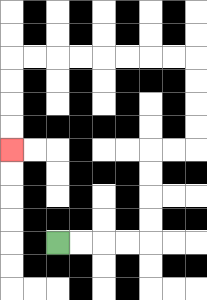{'start': '[2, 10]', 'end': '[0, 6]', 'path_directions': 'R,R,R,R,U,U,U,U,R,R,U,U,U,U,L,L,L,L,L,L,L,L,D,D,D,D', 'path_coordinates': '[[2, 10], [3, 10], [4, 10], [5, 10], [6, 10], [6, 9], [6, 8], [6, 7], [6, 6], [7, 6], [8, 6], [8, 5], [8, 4], [8, 3], [8, 2], [7, 2], [6, 2], [5, 2], [4, 2], [3, 2], [2, 2], [1, 2], [0, 2], [0, 3], [0, 4], [0, 5], [0, 6]]'}